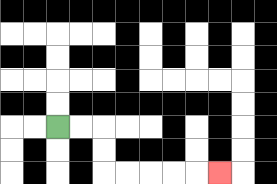{'start': '[2, 5]', 'end': '[9, 7]', 'path_directions': 'R,R,D,D,R,R,R,R,R', 'path_coordinates': '[[2, 5], [3, 5], [4, 5], [4, 6], [4, 7], [5, 7], [6, 7], [7, 7], [8, 7], [9, 7]]'}